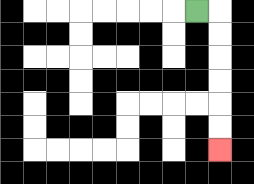{'start': '[8, 0]', 'end': '[9, 6]', 'path_directions': 'R,D,D,D,D,D,D', 'path_coordinates': '[[8, 0], [9, 0], [9, 1], [9, 2], [9, 3], [9, 4], [9, 5], [9, 6]]'}